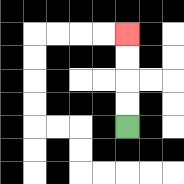{'start': '[5, 5]', 'end': '[5, 1]', 'path_directions': 'U,U,U,U', 'path_coordinates': '[[5, 5], [5, 4], [5, 3], [5, 2], [5, 1]]'}